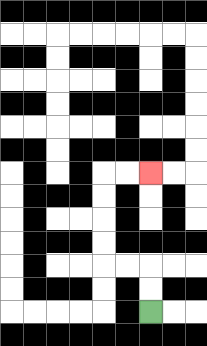{'start': '[6, 13]', 'end': '[6, 7]', 'path_directions': 'U,U,L,L,U,U,U,U,R,R', 'path_coordinates': '[[6, 13], [6, 12], [6, 11], [5, 11], [4, 11], [4, 10], [4, 9], [4, 8], [4, 7], [5, 7], [6, 7]]'}